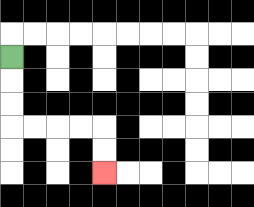{'start': '[0, 2]', 'end': '[4, 7]', 'path_directions': 'D,D,D,R,R,R,R,D,D', 'path_coordinates': '[[0, 2], [0, 3], [0, 4], [0, 5], [1, 5], [2, 5], [3, 5], [4, 5], [4, 6], [4, 7]]'}